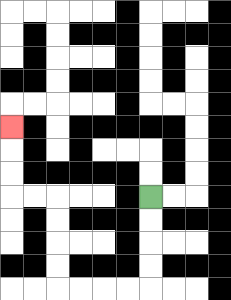{'start': '[6, 8]', 'end': '[0, 5]', 'path_directions': 'D,D,D,D,L,L,L,L,U,U,U,U,L,L,U,U,U', 'path_coordinates': '[[6, 8], [6, 9], [6, 10], [6, 11], [6, 12], [5, 12], [4, 12], [3, 12], [2, 12], [2, 11], [2, 10], [2, 9], [2, 8], [1, 8], [0, 8], [0, 7], [0, 6], [0, 5]]'}